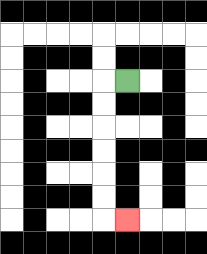{'start': '[5, 3]', 'end': '[5, 9]', 'path_directions': 'L,D,D,D,D,D,D,R', 'path_coordinates': '[[5, 3], [4, 3], [4, 4], [4, 5], [4, 6], [4, 7], [4, 8], [4, 9], [5, 9]]'}